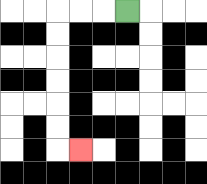{'start': '[5, 0]', 'end': '[3, 6]', 'path_directions': 'L,L,L,D,D,D,D,D,D,R', 'path_coordinates': '[[5, 0], [4, 0], [3, 0], [2, 0], [2, 1], [2, 2], [2, 3], [2, 4], [2, 5], [2, 6], [3, 6]]'}